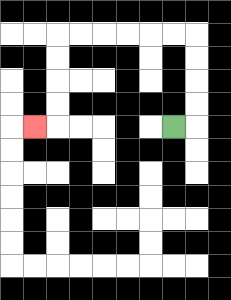{'start': '[7, 5]', 'end': '[1, 5]', 'path_directions': 'R,U,U,U,U,L,L,L,L,L,L,D,D,D,D,L', 'path_coordinates': '[[7, 5], [8, 5], [8, 4], [8, 3], [8, 2], [8, 1], [7, 1], [6, 1], [5, 1], [4, 1], [3, 1], [2, 1], [2, 2], [2, 3], [2, 4], [2, 5], [1, 5]]'}